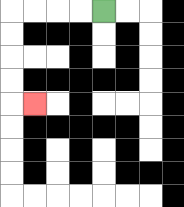{'start': '[4, 0]', 'end': '[1, 4]', 'path_directions': 'L,L,L,L,D,D,D,D,R', 'path_coordinates': '[[4, 0], [3, 0], [2, 0], [1, 0], [0, 0], [0, 1], [0, 2], [0, 3], [0, 4], [1, 4]]'}